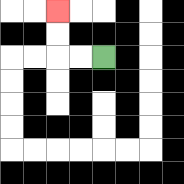{'start': '[4, 2]', 'end': '[2, 0]', 'path_directions': 'L,L,U,U', 'path_coordinates': '[[4, 2], [3, 2], [2, 2], [2, 1], [2, 0]]'}